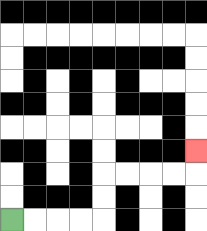{'start': '[0, 9]', 'end': '[8, 6]', 'path_directions': 'R,R,R,R,U,U,R,R,R,R,U', 'path_coordinates': '[[0, 9], [1, 9], [2, 9], [3, 9], [4, 9], [4, 8], [4, 7], [5, 7], [6, 7], [7, 7], [8, 7], [8, 6]]'}